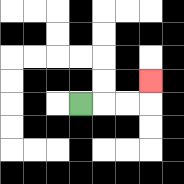{'start': '[3, 4]', 'end': '[6, 3]', 'path_directions': 'R,R,R,U', 'path_coordinates': '[[3, 4], [4, 4], [5, 4], [6, 4], [6, 3]]'}